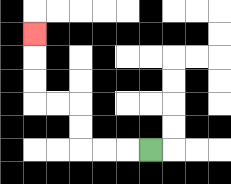{'start': '[6, 6]', 'end': '[1, 1]', 'path_directions': 'L,L,L,U,U,L,L,U,U,U', 'path_coordinates': '[[6, 6], [5, 6], [4, 6], [3, 6], [3, 5], [3, 4], [2, 4], [1, 4], [1, 3], [1, 2], [1, 1]]'}